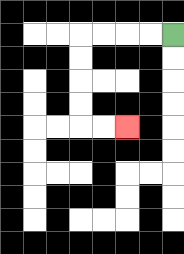{'start': '[7, 1]', 'end': '[5, 5]', 'path_directions': 'L,L,L,L,D,D,D,D,R,R', 'path_coordinates': '[[7, 1], [6, 1], [5, 1], [4, 1], [3, 1], [3, 2], [3, 3], [3, 4], [3, 5], [4, 5], [5, 5]]'}